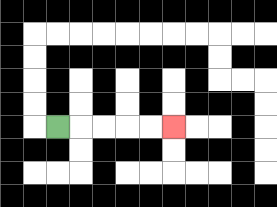{'start': '[2, 5]', 'end': '[7, 5]', 'path_directions': 'R,R,R,R,R', 'path_coordinates': '[[2, 5], [3, 5], [4, 5], [5, 5], [6, 5], [7, 5]]'}